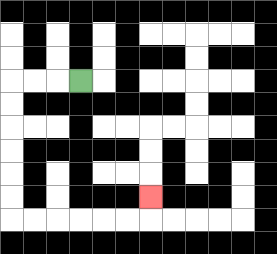{'start': '[3, 3]', 'end': '[6, 8]', 'path_directions': 'L,L,L,D,D,D,D,D,D,R,R,R,R,R,R,U', 'path_coordinates': '[[3, 3], [2, 3], [1, 3], [0, 3], [0, 4], [0, 5], [0, 6], [0, 7], [0, 8], [0, 9], [1, 9], [2, 9], [3, 9], [4, 9], [5, 9], [6, 9], [6, 8]]'}